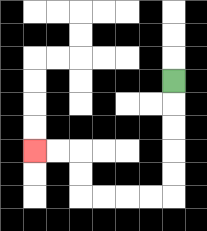{'start': '[7, 3]', 'end': '[1, 6]', 'path_directions': 'D,D,D,D,D,L,L,L,L,U,U,L,L', 'path_coordinates': '[[7, 3], [7, 4], [7, 5], [7, 6], [7, 7], [7, 8], [6, 8], [5, 8], [4, 8], [3, 8], [3, 7], [3, 6], [2, 6], [1, 6]]'}